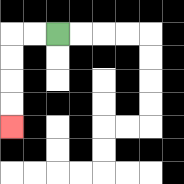{'start': '[2, 1]', 'end': '[0, 5]', 'path_directions': 'L,L,D,D,D,D', 'path_coordinates': '[[2, 1], [1, 1], [0, 1], [0, 2], [0, 3], [0, 4], [0, 5]]'}